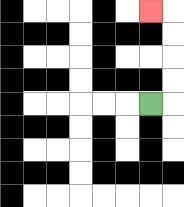{'start': '[6, 4]', 'end': '[6, 0]', 'path_directions': 'R,U,U,U,U,L', 'path_coordinates': '[[6, 4], [7, 4], [7, 3], [7, 2], [7, 1], [7, 0], [6, 0]]'}